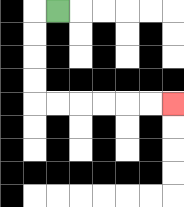{'start': '[2, 0]', 'end': '[7, 4]', 'path_directions': 'L,D,D,D,D,R,R,R,R,R,R', 'path_coordinates': '[[2, 0], [1, 0], [1, 1], [1, 2], [1, 3], [1, 4], [2, 4], [3, 4], [4, 4], [5, 4], [6, 4], [7, 4]]'}